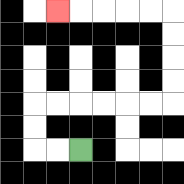{'start': '[3, 6]', 'end': '[2, 0]', 'path_directions': 'L,L,U,U,R,R,R,R,R,R,U,U,U,U,L,L,L,L,L', 'path_coordinates': '[[3, 6], [2, 6], [1, 6], [1, 5], [1, 4], [2, 4], [3, 4], [4, 4], [5, 4], [6, 4], [7, 4], [7, 3], [7, 2], [7, 1], [7, 0], [6, 0], [5, 0], [4, 0], [3, 0], [2, 0]]'}